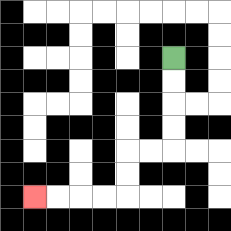{'start': '[7, 2]', 'end': '[1, 8]', 'path_directions': 'D,D,D,D,L,L,D,D,L,L,L,L', 'path_coordinates': '[[7, 2], [7, 3], [7, 4], [7, 5], [7, 6], [6, 6], [5, 6], [5, 7], [5, 8], [4, 8], [3, 8], [2, 8], [1, 8]]'}